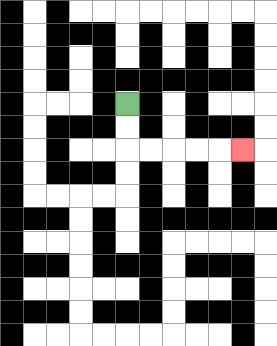{'start': '[5, 4]', 'end': '[10, 6]', 'path_directions': 'D,D,R,R,R,R,R', 'path_coordinates': '[[5, 4], [5, 5], [5, 6], [6, 6], [7, 6], [8, 6], [9, 6], [10, 6]]'}